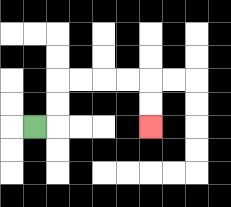{'start': '[1, 5]', 'end': '[6, 5]', 'path_directions': 'R,U,U,R,R,R,R,D,D', 'path_coordinates': '[[1, 5], [2, 5], [2, 4], [2, 3], [3, 3], [4, 3], [5, 3], [6, 3], [6, 4], [6, 5]]'}